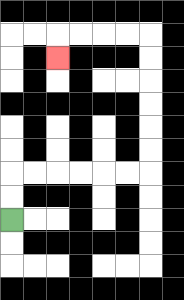{'start': '[0, 9]', 'end': '[2, 2]', 'path_directions': 'U,U,R,R,R,R,R,R,U,U,U,U,U,U,L,L,L,L,D', 'path_coordinates': '[[0, 9], [0, 8], [0, 7], [1, 7], [2, 7], [3, 7], [4, 7], [5, 7], [6, 7], [6, 6], [6, 5], [6, 4], [6, 3], [6, 2], [6, 1], [5, 1], [4, 1], [3, 1], [2, 1], [2, 2]]'}